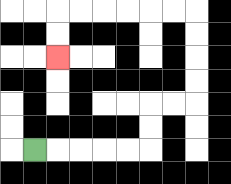{'start': '[1, 6]', 'end': '[2, 2]', 'path_directions': 'R,R,R,R,R,U,U,R,R,U,U,U,U,L,L,L,L,L,L,D,D', 'path_coordinates': '[[1, 6], [2, 6], [3, 6], [4, 6], [5, 6], [6, 6], [6, 5], [6, 4], [7, 4], [8, 4], [8, 3], [8, 2], [8, 1], [8, 0], [7, 0], [6, 0], [5, 0], [4, 0], [3, 0], [2, 0], [2, 1], [2, 2]]'}